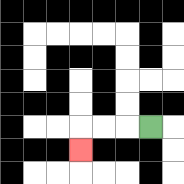{'start': '[6, 5]', 'end': '[3, 6]', 'path_directions': 'L,L,L,D', 'path_coordinates': '[[6, 5], [5, 5], [4, 5], [3, 5], [3, 6]]'}